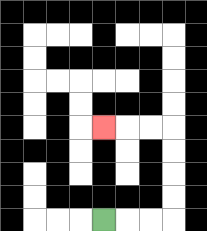{'start': '[4, 9]', 'end': '[4, 5]', 'path_directions': 'R,R,R,U,U,U,U,L,L,L', 'path_coordinates': '[[4, 9], [5, 9], [6, 9], [7, 9], [7, 8], [7, 7], [7, 6], [7, 5], [6, 5], [5, 5], [4, 5]]'}